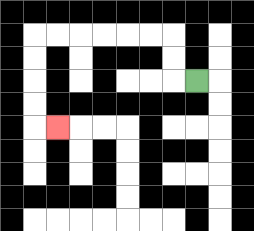{'start': '[8, 3]', 'end': '[2, 5]', 'path_directions': 'L,U,U,L,L,L,L,L,L,D,D,D,D,R', 'path_coordinates': '[[8, 3], [7, 3], [7, 2], [7, 1], [6, 1], [5, 1], [4, 1], [3, 1], [2, 1], [1, 1], [1, 2], [1, 3], [1, 4], [1, 5], [2, 5]]'}